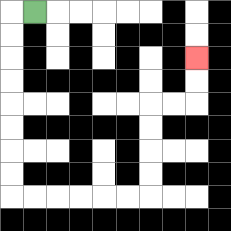{'start': '[1, 0]', 'end': '[8, 2]', 'path_directions': 'L,D,D,D,D,D,D,D,D,R,R,R,R,R,R,U,U,U,U,R,R,U,U', 'path_coordinates': '[[1, 0], [0, 0], [0, 1], [0, 2], [0, 3], [0, 4], [0, 5], [0, 6], [0, 7], [0, 8], [1, 8], [2, 8], [3, 8], [4, 8], [5, 8], [6, 8], [6, 7], [6, 6], [6, 5], [6, 4], [7, 4], [8, 4], [8, 3], [8, 2]]'}